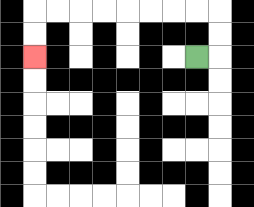{'start': '[8, 2]', 'end': '[1, 2]', 'path_directions': 'R,U,U,L,L,L,L,L,L,L,L,D,D', 'path_coordinates': '[[8, 2], [9, 2], [9, 1], [9, 0], [8, 0], [7, 0], [6, 0], [5, 0], [4, 0], [3, 0], [2, 0], [1, 0], [1, 1], [1, 2]]'}